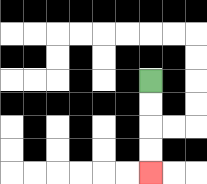{'start': '[6, 3]', 'end': '[6, 7]', 'path_directions': 'D,D,D,D', 'path_coordinates': '[[6, 3], [6, 4], [6, 5], [6, 6], [6, 7]]'}